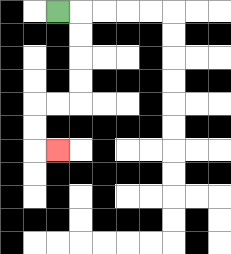{'start': '[2, 0]', 'end': '[2, 6]', 'path_directions': 'R,D,D,D,D,L,L,D,D,R', 'path_coordinates': '[[2, 0], [3, 0], [3, 1], [3, 2], [3, 3], [3, 4], [2, 4], [1, 4], [1, 5], [1, 6], [2, 6]]'}